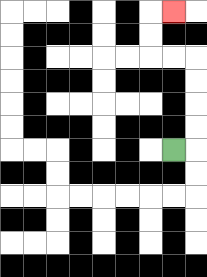{'start': '[7, 6]', 'end': '[7, 0]', 'path_directions': 'R,U,U,U,U,L,L,U,U,R', 'path_coordinates': '[[7, 6], [8, 6], [8, 5], [8, 4], [8, 3], [8, 2], [7, 2], [6, 2], [6, 1], [6, 0], [7, 0]]'}